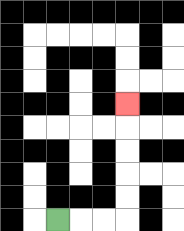{'start': '[2, 9]', 'end': '[5, 4]', 'path_directions': 'R,R,R,U,U,U,U,U', 'path_coordinates': '[[2, 9], [3, 9], [4, 9], [5, 9], [5, 8], [5, 7], [5, 6], [5, 5], [5, 4]]'}